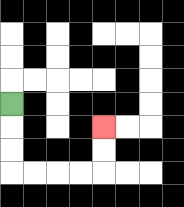{'start': '[0, 4]', 'end': '[4, 5]', 'path_directions': 'D,D,D,R,R,R,R,U,U', 'path_coordinates': '[[0, 4], [0, 5], [0, 6], [0, 7], [1, 7], [2, 7], [3, 7], [4, 7], [4, 6], [4, 5]]'}